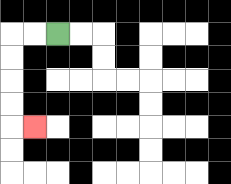{'start': '[2, 1]', 'end': '[1, 5]', 'path_directions': 'L,L,D,D,D,D,R', 'path_coordinates': '[[2, 1], [1, 1], [0, 1], [0, 2], [0, 3], [0, 4], [0, 5], [1, 5]]'}